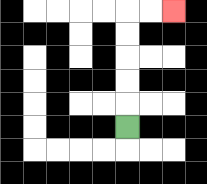{'start': '[5, 5]', 'end': '[7, 0]', 'path_directions': 'U,U,U,U,U,R,R', 'path_coordinates': '[[5, 5], [5, 4], [5, 3], [5, 2], [5, 1], [5, 0], [6, 0], [7, 0]]'}